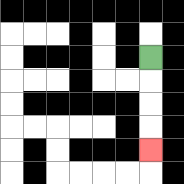{'start': '[6, 2]', 'end': '[6, 6]', 'path_directions': 'D,D,D,D', 'path_coordinates': '[[6, 2], [6, 3], [6, 4], [6, 5], [6, 6]]'}